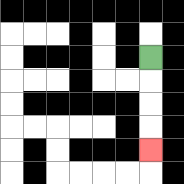{'start': '[6, 2]', 'end': '[6, 6]', 'path_directions': 'D,D,D,D', 'path_coordinates': '[[6, 2], [6, 3], [6, 4], [6, 5], [6, 6]]'}